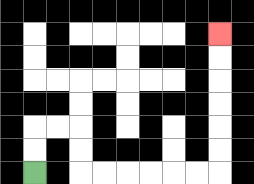{'start': '[1, 7]', 'end': '[9, 1]', 'path_directions': 'U,U,R,R,D,D,R,R,R,R,R,R,U,U,U,U,U,U', 'path_coordinates': '[[1, 7], [1, 6], [1, 5], [2, 5], [3, 5], [3, 6], [3, 7], [4, 7], [5, 7], [6, 7], [7, 7], [8, 7], [9, 7], [9, 6], [9, 5], [9, 4], [9, 3], [9, 2], [9, 1]]'}